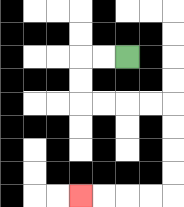{'start': '[5, 2]', 'end': '[3, 8]', 'path_directions': 'L,L,D,D,R,R,R,R,D,D,D,D,L,L,L,L', 'path_coordinates': '[[5, 2], [4, 2], [3, 2], [3, 3], [3, 4], [4, 4], [5, 4], [6, 4], [7, 4], [7, 5], [7, 6], [7, 7], [7, 8], [6, 8], [5, 8], [4, 8], [3, 8]]'}